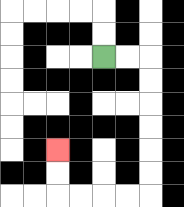{'start': '[4, 2]', 'end': '[2, 6]', 'path_directions': 'R,R,D,D,D,D,D,D,L,L,L,L,U,U', 'path_coordinates': '[[4, 2], [5, 2], [6, 2], [6, 3], [6, 4], [6, 5], [6, 6], [6, 7], [6, 8], [5, 8], [4, 8], [3, 8], [2, 8], [2, 7], [2, 6]]'}